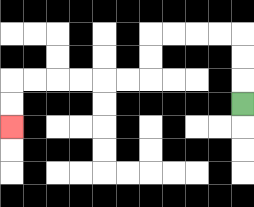{'start': '[10, 4]', 'end': '[0, 5]', 'path_directions': 'U,U,U,L,L,L,L,D,D,L,L,L,L,L,L,D,D', 'path_coordinates': '[[10, 4], [10, 3], [10, 2], [10, 1], [9, 1], [8, 1], [7, 1], [6, 1], [6, 2], [6, 3], [5, 3], [4, 3], [3, 3], [2, 3], [1, 3], [0, 3], [0, 4], [0, 5]]'}